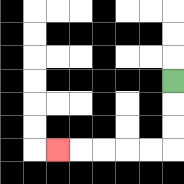{'start': '[7, 3]', 'end': '[2, 6]', 'path_directions': 'D,D,D,L,L,L,L,L', 'path_coordinates': '[[7, 3], [7, 4], [7, 5], [7, 6], [6, 6], [5, 6], [4, 6], [3, 6], [2, 6]]'}